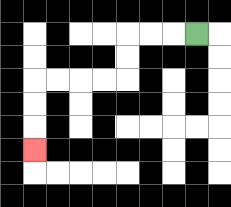{'start': '[8, 1]', 'end': '[1, 6]', 'path_directions': 'L,L,L,D,D,L,L,L,L,D,D,D', 'path_coordinates': '[[8, 1], [7, 1], [6, 1], [5, 1], [5, 2], [5, 3], [4, 3], [3, 3], [2, 3], [1, 3], [1, 4], [1, 5], [1, 6]]'}